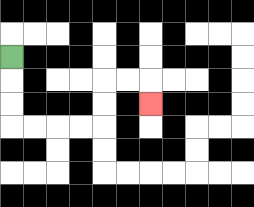{'start': '[0, 2]', 'end': '[6, 4]', 'path_directions': 'D,D,D,R,R,R,R,U,U,R,R,D', 'path_coordinates': '[[0, 2], [0, 3], [0, 4], [0, 5], [1, 5], [2, 5], [3, 5], [4, 5], [4, 4], [4, 3], [5, 3], [6, 3], [6, 4]]'}